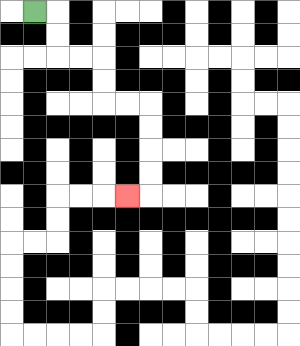{'start': '[1, 0]', 'end': '[5, 8]', 'path_directions': 'R,D,D,R,R,D,D,R,R,D,D,D,D,L', 'path_coordinates': '[[1, 0], [2, 0], [2, 1], [2, 2], [3, 2], [4, 2], [4, 3], [4, 4], [5, 4], [6, 4], [6, 5], [6, 6], [6, 7], [6, 8], [5, 8]]'}